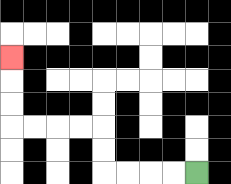{'start': '[8, 7]', 'end': '[0, 2]', 'path_directions': 'L,L,L,L,U,U,L,L,L,L,U,U,U', 'path_coordinates': '[[8, 7], [7, 7], [6, 7], [5, 7], [4, 7], [4, 6], [4, 5], [3, 5], [2, 5], [1, 5], [0, 5], [0, 4], [0, 3], [0, 2]]'}